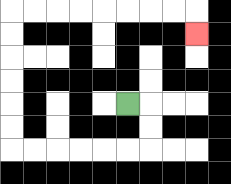{'start': '[5, 4]', 'end': '[8, 1]', 'path_directions': 'R,D,D,L,L,L,L,L,L,U,U,U,U,U,U,R,R,R,R,R,R,R,R,D', 'path_coordinates': '[[5, 4], [6, 4], [6, 5], [6, 6], [5, 6], [4, 6], [3, 6], [2, 6], [1, 6], [0, 6], [0, 5], [0, 4], [0, 3], [0, 2], [0, 1], [0, 0], [1, 0], [2, 0], [3, 0], [4, 0], [5, 0], [6, 0], [7, 0], [8, 0], [8, 1]]'}